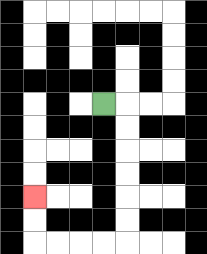{'start': '[4, 4]', 'end': '[1, 8]', 'path_directions': 'R,D,D,D,D,D,D,L,L,L,L,U,U', 'path_coordinates': '[[4, 4], [5, 4], [5, 5], [5, 6], [5, 7], [5, 8], [5, 9], [5, 10], [4, 10], [3, 10], [2, 10], [1, 10], [1, 9], [1, 8]]'}